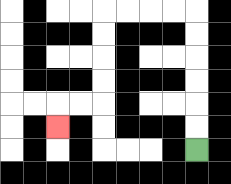{'start': '[8, 6]', 'end': '[2, 5]', 'path_directions': 'U,U,U,U,U,U,L,L,L,L,D,D,D,D,L,L,D', 'path_coordinates': '[[8, 6], [8, 5], [8, 4], [8, 3], [8, 2], [8, 1], [8, 0], [7, 0], [6, 0], [5, 0], [4, 0], [4, 1], [4, 2], [4, 3], [4, 4], [3, 4], [2, 4], [2, 5]]'}